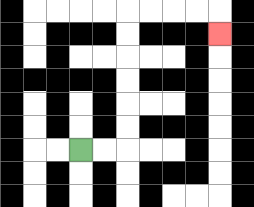{'start': '[3, 6]', 'end': '[9, 1]', 'path_directions': 'R,R,U,U,U,U,U,U,R,R,R,R,D', 'path_coordinates': '[[3, 6], [4, 6], [5, 6], [5, 5], [5, 4], [5, 3], [5, 2], [5, 1], [5, 0], [6, 0], [7, 0], [8, 0], [9, 0], [9, 1]]'}